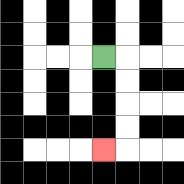{'start': '[4, 2]', 'end': '[4, 6]', 'path_directions': 'R,D,D,D,D,L', 'path_coordinates': '[[4, 2], [5, 2], [5, 3], [5, 4], [5, 5], [5, 6], [4, 6]]'}